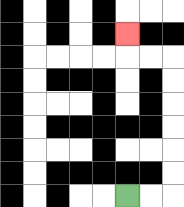{'start': '[5, 8]', 'end': '[5, 1]', 'path_directions': 'R,R,U,U,U,U,U,U,L,L,U', 'path_coordinates': '[[5, 8], [6, 8], [7, 8], [7, 7], [7, 6], [7, 5], [7, 4], [7, 3], [7, 2], [6, 2], [5, 2], [5, 1]]'}